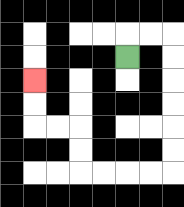{'start': '[5, 2]', 'end': '[1, 3]', 'path_directions': 'U,R,R,D,D,D,D,D,D,L,L,L,L,U,U,L,L,U,U', 'path_coordinates': '[[5, 2], [5, 1], [6, 1], [7, 1], [7, 2], [7, 3], [7, 4], [7, 5], [7, 6], [7, 7], [6, 7], [5, 7], [4, 7], [3, 7], [3, 6], [3, 5], [2, 5], [1, 5], [1, 4], [1, 3]]'}